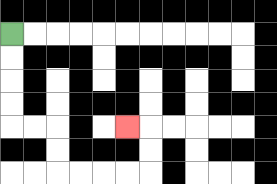{'start': '[0, 1]', 'end': '[5, 5]', 'path_directions': 'D,D,D,D,R,R,D,D,R,R,R,R,U,U,L', 'path_coordinates': '[[0, 1], [0, 2], [0, 3], [0, 4], [0, 5], [1, 5], [2, 5], [2, 6], [2, 7], [3, 7], [4, 7], [5, 7], [6, 7], [6, 6], [6, 5], [5, 5]]'}